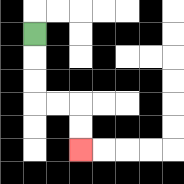{'start': '[1, 1]', 'end': '[3, 6]', 'path_directions': 'D,D,D,R,R,D,D', 'path_coordinates': '[[1, 1], [1, 2], [1, 3], [1, 4], [2, 4], [3, 4], [3, 5], [3, 6]]'}